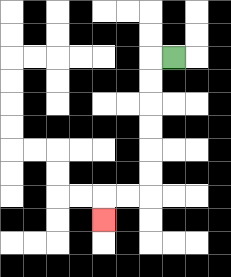{'start': '[7, 2]', 'end': '[4, 9]', 'path_directions': 'L,D,D,D,D,D,D,L,L,D', 'path_coordinates': '[[7, 2], [6, 2], [6, 3], [6, 4], [6, 5], [6, 6], [6, 7], [6, 8], [5, 8], [4, 8], [4, 9]]'}